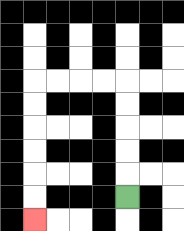{'start': '[5, 8]', 'end': '[1, 9]', 'path_directions': 'U,U,U,U,U,L,L,L,L,D,D,D,D,D,D', 'path_coordinates': '[[5, 8], [5, 7], [5, 6], [5, 5], [5, 4], [5, 3], [4, 3], [3, 3], [2, 3], [1, 3], [1, 4], [1, 5], [1, 6], [1, 7], [1, 8], [1, 9]]'}